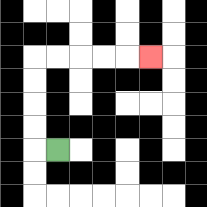{'start': '[2, 6]', 'end': '[6, 2]', 'path_directions': 'L,U,U,U,U,R,R,R,R,R', 'path_coordinates': '[[2, 6], [1, 6], [1, 5], [1, 4], [1, 3], [1, 2], [2, 2], [3, 2], [4, 2], [5, 2], [6, 2]]'}